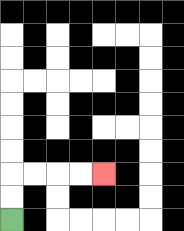{'start': '[0, 9]', 'end': '[4, 7]', 'path_directions': 'U,U,R,R,R,R', 'path_coordinates': '[[0, 9], [0, 8], [0, 7], [1, 7], [2, 7], [3, 7], [4, 7]]'}